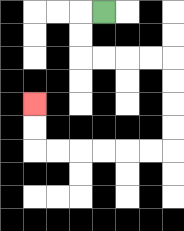{'start': '[4, 0]', 'end': '[1, 4]', 'path_directions': 'L,D,D,R,R,R,R,D,D,D,D,L,L,L,L,L,L,U,U', 'path_coordinates': '[[4, 0], [3, 0], [3, 1], [3, 2], [4, 2], [5, 2], [6, 2], [7, 2], [7, 3], [7, 4], [7, 5], [7, 6], [6, 6], [5, 6], [4, 6], [3, 6], [2, 6], [1, 6], [1, 5], [1, 4]]'}